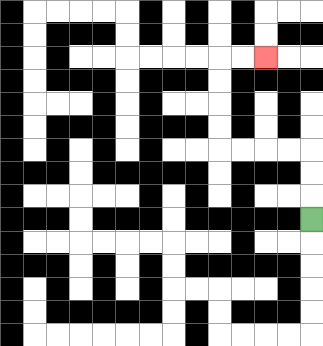{'start': '[13, 9]', 'end': '[11, 2]', 'path_directions': 'U,U,U,L,L,L,L,U,U,U,U,R,R', 'path_coordinates': '[[13, 9], [13, 8], [13, 7], [13, 6], [12, 6], [11, 6], [10, 6], [9, 6], [9, 5], [9, 4], [9, 3], [9, 2], [10, 2], [11, 2]]'}